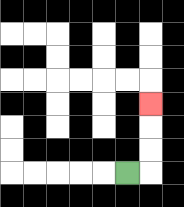{'start': '[5, 7]', 'end': '[6, 4]', 'path_directions': 'R,U,U,U', 'path_coordinates': '[[5, 7], [6, 7], [6, 6], [6, 5], [6, 4]]'}